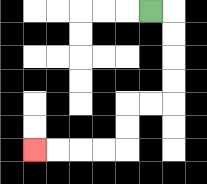{'start': '[6, 0]', 'end': '[1, 6]', 'path_directions': 'R,D,D,D,D,L,L,D,D,L,L,L,L', 'path_coordinates': '[[6, 0], [7, 0], [7, 1], [7, 2], [7, 3], [7, 4], [6, 4], [5, 4], [5, 5], [5, 6], [4, 6], [3, 6], [2, 6], [1, 6]]'}